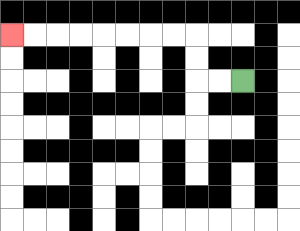{'start': '[10, 3]', 'end': '[0, 1]', 'path_directions': 'L,L,U,U,L,L,L,L,L,L,L,L', 'path_coordinates': '[[10, 3], [9, 3], [8, 3], [8, 2], [8, 1], [7, 1], [6, 1], [5, 1], [4, 1], [3, 1], [2, 1], [1, 1], [0, 1]]'}